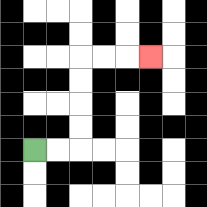{'start': '[1, 6]', 'end': '[6, 2]', 'path_directions': 'R,R,U,U,U,U,R,R,R', 'path_coordinates': '[[1, 6], [2, 6], [3, 6], [3, 5], [3, 4], [3, 3], [3, 2], [4, 2], [5, 2], [6, 2]]'}